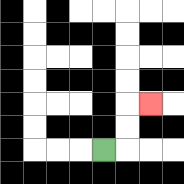{'start': '[4, 6]', 'end': '[6, 4]', 'path_directions': 'R,U,U,R', 'path_coordinates': '[[4, 6], [5, 6], [5, 5], [5, 4], [6, 4]]'}